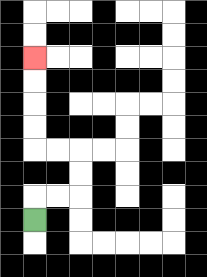{'start': '[1, 9]', 'end': '[1, 2]', 'path_directions': 'U,R,R,U,U,L,L,U,U,U,U', 'path_coordinates': '[[1, 9], [1, 8], [2, 8], [3, 8], [3, 7], [3, 6], [2, 6], [1, 6], [1, 5], [1, 4], [1, 3], [1, 2]]'}